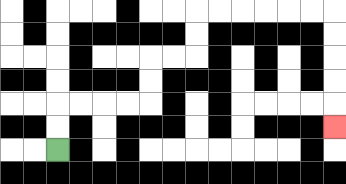{'start': '[2, 6]', 'end': '[14, 5]', 'path_directions': 'U,U,R,R,R,R,U,U,R,R,U,U,R,R,R,R,R,R,D,D,D,D,D', 'path_coordinates': '[[2, 6], [2, 5], [2, 4], [3, 4], [4, 4], [5, 4], [6, 4], [6, 3], [6, 2], [7, 2], [8, 2], [8, 1], [8, 0], [9, 0], [10, 0], [11, 0], [12, 0], [13, 0], [14, 0], [14, 1], [14, 2], [14, 3], [14, 4], [14, 5]]'}